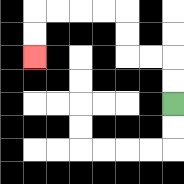{'start': '[7, 4]', 'end': '[1, 2]', 'path_directions': 'U,U,L,L,U,U,L,L,L,L,D,D', 'path_coordinates': '[[7, 4], [7, 3], [7, 2], [6, 2], [5, 2], [5, 1], [5, 0], [4, 0], [3, 0], [2, 0], [1, 0], [1, 1], [1, 2]]'}